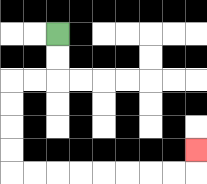{'start': '[2, 1]', 'end': '[8, 6]', 'path_directions': 'D,D,L,L,D,D,D,D,R,R,R,R,R,R,R,R,U', 'path_coordinates': '[[2, 1], [2, 2], [2, 3], [1, 3], [0, 3], [0, 4], [0, 5], [0, 6], [0, 7], [1, 7], [2, 7], [3, 7], [4, 7], [5, 7], [6, 7], [7, 7], [8, 7], [8, 6]]'}